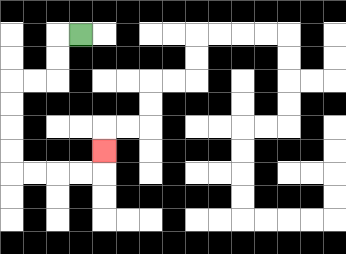{'start': '[3, 1]', 'end': '[4, 6]', 'path_directions': 'L,D,D,L,L,D,D,D,D,R,R,R,R,U', 'path_coordinates': '[[3, 1], [2, 1], [2, 2], [2, 3], [1, 3], [0, 3], [0, 4], [0, 5], [0, 6], [0, 7], [1, 7], [2, 7], [3, 7], [4, 7], [4, 6]]'}